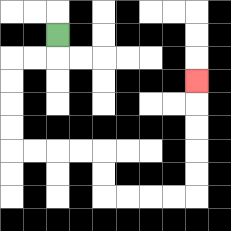{'start': '[2, 1]', 'end': '[8, 3]', 'path_directions': 'D,L,L,D,D,D,D,R,R,R,R,D,D,R,R,R,R,U,U,U,U,U', 'path_coordinates': '[[2, 1], [2, 2], [1, 2], [0, 2], [0, 3], [0, 4], [0, 5], [0, 6], [1, 6], [2, 6], [3, 6], [4, 6], [4, 7], [4, 8], [5, 8], [6, 8], [7, 8], [8, 8], [8, 7], [8, 6], [8, 5], [8, 4], [8, 3]]'}